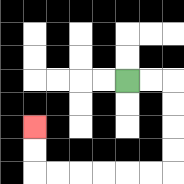{'start': '[5, 3]', 'end': '[1, 5]', 'path_directions': 'R,R,D,D,D,D,L,L,L,L,L,L,U,U', 'path_coordinates': '[[5, 3], [6, 3], [7, 3], [7, 4], [7, 5], [7, 6], [7, 7], [6, 7], [5, 7], [4, 7], [3, 7], [2, 7], [1, 7], [1, 6], [1, 5]]'}